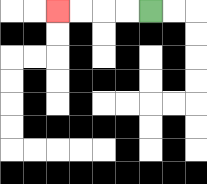{'start': '[6, 0]', 'end': '[2, 0]', 'path_directions': 'L,L,L,L', 'path_coordinates': '[[6, 0], [5, 0], [4, 0], [3, 0], [2, 0]]'}